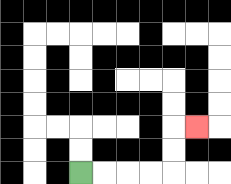{'start': '[3, 7]', 'end': '[8, 5]', 'path_directions': 'R,R,R,R,U,U,R', 'path_coordinates': '[[3, 7], [4, 7], [5, 7], [6, 7], [7, 7], [7, 6], [7, 5], [8, 5]]'}